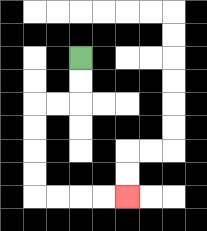{'start': '[3, 2]', 'end': '[5, 8]', 'path_directions': 'D,D,L,L,D,D,D,D,R,R,R,R', 'path_coordinates': '[[3, 2], [3, 3], [3, 4], [2, 4], [1, 4], [1, 5], [1, 6], [1, 7], [1, 8], [2, 8], [3, 8], [4, 8], [5, 8]]'}